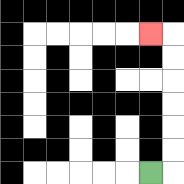{'start': '[6, 7]', 'end': '[6, 1]', 'path_directions': 'R,U,U,U,U,U,U,L', 'path_coordinates': '[[6, 7], [7, 7], [7, 6], [7, 5], [7, 4], [7, 3], [7, 2], [7, 1], [6, 1]]'}